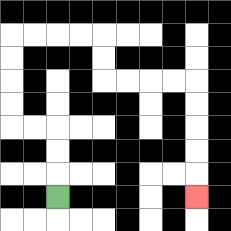{'start': '[2, 8]', 'end': '[8, 8]', 'path_directions': 'U,U,U,L,L,U,U,U,U,R,R,R,R,D,D,R,R,R,R,D,D,D,D,D', 'path_coordinates': '[[2, 8], [2, 7], [2, 6], [2, 5], [1, 5], [0, 5], [0, 4], [0, 3], [0, 2], [0, 1], [1, 1], [2, 1], [3, 1], [4, 1], [4, 2], [4, 3], [5, 3], [6, 3], [7, 3], [8, 3], [8, 4], [8, 5], [8, 6], [8, 7], [8, 8]]'}